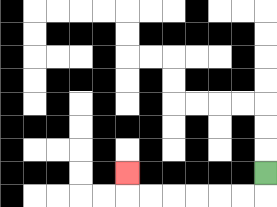{'start': '[11, 7]', 'end': '[5, 7]', 'path_directions': 'D,L,L,L,L,L,L,U', 'path_coordinates': '[[11, 7], [11, 8], [10, 8], [9, 8], [8, 8], [7, 8], [6, 8], [5, 8], [5, 7]]'}